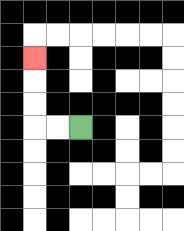{'start': '[3, 5]', 'end': '[1, 2]', 'path_directions': 'L,L,U,U,U', 'path_coordinates': '[[3, 5], [2, 5], [1, 5], [1, 4], [1, 3], [1, 2]]'}